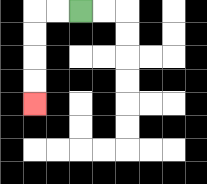{'start': '[3, 0]', 'end': '[1, 4]', 'path_directions': 'L,L,D,D,D,D', 'path_coordinates': '[[3, 0], [2, 0], [1, 0], [1, 1], [1, 2], [1, 3], [1, 4]]'}